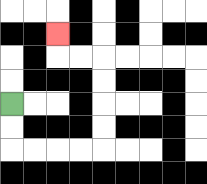{'start': '[0, 4]', 'end': '[2, 1]', 'path_directions': 'D,D,R,R,R,R,U,U,U,U,L,L,U', 'path_coordinates': '[[0, 4], [0, 5], [0, 6], [1, 6], [2, 6], [3, 6], [4, 6], [4, 5], [4, 4], [4, 3], [4, 2], [3, 2], [2, 2], [2, 1]]'}